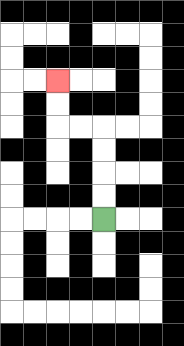{'start': '[4, 9]', 'end': '[2, 3]', 'path_directions': 'U,U,U,U,L,L,U,U', 'path_coordinates': '[[4, 9], [4, 8], [4, 7], [4, 6], [4, 5], [3, 5], [2, 5], [2, 4], [2, 3]]'}